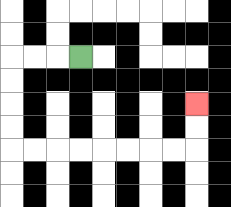{'start': '[3, 2]', 'end': '[8, 4]', 'path_directions': 'L,L,L,D,D,D,D,R,R,R,R,R,R,R,R,U,U', 'path_coordinates': '[[3, 2], [2, 2], [1, 2], [0, 2], [0, 3], [0, 4], [0, 5], [0, 6], [1, 6], [2, 6], [3, 6], [4, 6], [5, 6], [6, 6], [7, 6], [8, 6], [8, 5], [8, 4]]'}